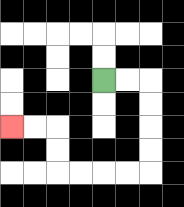{'start': '[4, 3]', 'end': '[0, 5]', 'path_directions': 'R,R,D,D,D,D,L,L,L,L,U,U,L,L', 'path_coordinates': '[[4, 3], [5, 3], [6, 3], [6, 4], [6, 5], [6, 6], [6, 7], [5, 7], [4, 7], [3, 7], [2, 7], [2, 6], [2, 5], [1, 5], [0, 5]]'}